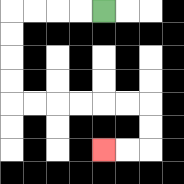{'start': '[4, 0]', 'end': '[4, 6]', 'path_directions': 'L,L,L,L,D,D,D,D,R,R,R,R,R,R,D,D,L,L', 'path_coordinates': '[[4, 0], [3, 0], [2, 0], [1, 0], [0, 0], [0, 1], [0, 2], [0, 3], [0, 4], [1, 4], [2, 4], [3, 4], [4, 4], [5, 4], [6, 4], [6, 5], [6, 6], [5, 6], [4, 6]]'}